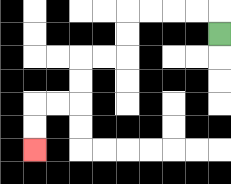{'start': '[9, 1]', 'end': '[1, 6]', 'path_directions': 'U,L,L,L,L,D,D,L,L,D,D,L,L,D,D', 'path_coordinates': '[[9, 1], [9, 0], [8, 0], [7, 0], [6, 0], [5, 0], [5, 1], [5, 2], [4, 2], [3, 2], [3, 3], [3, 4], [2, 4], [1, 4], [1, 5], [1, 6]]'}